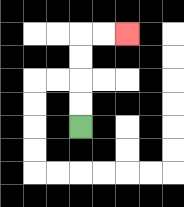{'start': '[3, 5]', 'end': '[5, 1]', 'path_directions': 'U,U,U,U,R,R', 'path_coordinates': '[[3, 5], [3, 4], [3, 3], [3, 2], [3, 1], [4, 1], [5, 1]]'}